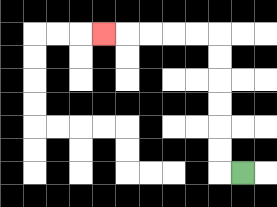{'start': '[10, 7]', 'end': '[4, 1]', 'path_directions': 'L,U,U,U,U,U,U,L,L,L,L,L', 'path_coordinates': '[[10, 7], [9, 7], [9, 6], [9, 5], [9, 4], [9, 3], [9, 2], [9, 1], [8, 1], [7, 1], [6, 1], [5, 1], [4, 1]]'}